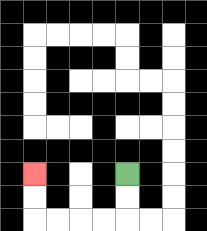{'start': '[5, 7]', 'end': '[1, 7]', 'path_directions': 'D,D,L,L,L,L,U,U', 'path_coordinates': '[[5, 7], [5, 8], [5, 9], [4, 9], [3, 9], [2, 9], [1, 9], [1, 8], [1, 7]]'}